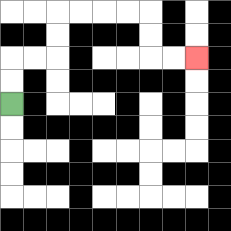{'start': '[0, 4]', 'end': '[8, 2]', 'path_directions': 'U,U,R,R,U,U,R,R,R,R,D,D,R,R', 'path_coordinates': '[[0, 4], [0, 3], [0, 2], [1, 2], [2, 2], [2, 1], [2, 0], [3, 0], [4, 0], [5, 0], [6, 0], [6, 1], [6, 2], [7, 2], [8, 2]]'}